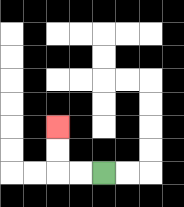{'start': '[4, 7]', 'end': '[2, 5]', 'path_directions': 'L,L,U,U', 'path_coordinates': '[[4, 7], [3, 7], [2, 7], [2, 6], [2, 5]]'}